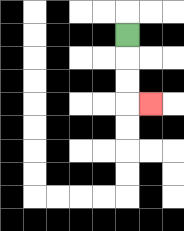{'start': '[5, 1]', 'end': '[6, 4]', 'path_directions': 'D,D,D,R', 'path_coordinates': '[[5, 1], [5, 2], [5, 3], [5, 4], [6, 4]]'}